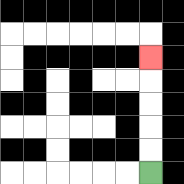{'start': '[6, 7]', 'end': '[6, 2]', 'path_directions': 'U,U,U,U,U', 'path_coordinates': '[[6, 7], [6, 6], [6, 5], [6, 4], [6, 3], [6, 2]]'}